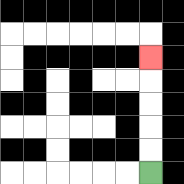{'start': '[6, 7]', 'end': '[6, 2]', 'path_directions': 'U,U,U,U,U', 'path_coordinates': '[[6, 7], [6, 6], [6, 5], [6, 4], [6, 3], [6, 2]]'}